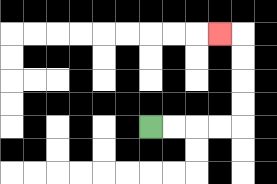{'start': '[6, 5]', 'end': '[9, 1]', 'path_directions': 'R,R,R,R,U,U,U,U,L', 'path_coordinates': '[[6, 5], [7, 5], [8, 5], [9, 5], [10, 5], [10, 4], [10, 3], [10, 2], [10, 1], [9, 1]]'}